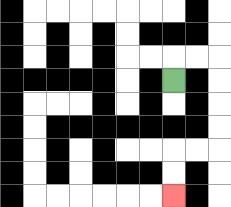{'start': '[7, 3]', 'end': '[7, 8]', 'path_directions': 'U,R,R,D,D,D,D,L,L,D,D', 'path_coordinates': '[[7, 3], [7, 2], [8, 2], [9, 2], [9, 3], [9, 4], [9, 5], [9, 6], [8, 6], [7, 6], [7, 7], [7, 8]]'}